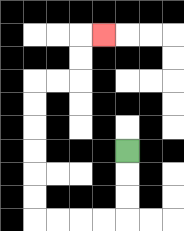{'start': '[5, 6]', 'end': '[4, 1]', 'path_directions': 'D,D,D,L,L,L,L,U,U,U,U,U,U,R,R,U,U,R', 'path_coordinates': '[[5, 6], [5, 7], [5, 8], [5, 9], [4, 9], [3, 9], [2, 9], [1, 9], [1, 8], [1, 7], [1, 6], [1, 5], [1, 4], [1, 3], [2, 3], [3, 3], [3, 2], [3, 1], [4, 1]]'}